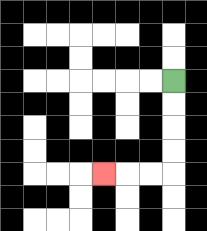{'start': '[7, 3]', 'end': '[4, 7]', 'path_directions': 'D,D,D,D,L,L,L', 'path_coordinates': '[[7, 3], [7, 4], [7, 5], [7, 6], [7, 7], [6, 7], [5, 7], [4, 7]]'}